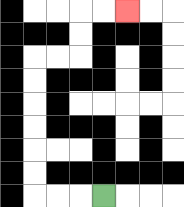{'start': '[4, 8]', 'end': '[5, 0]', 'path_directions': 'L,L,L,U,U,U,U,U,U,R,R,U,U,R,R', 'path_coordinates': '[[4, 8], [3, 8], [2, 8], [1, 8], [1, 7], [1, 6], [1, 5], [1, 4], [1, 3], [1, 2], [2, 2], [3, 2], [3, 1], [3, 0], [4, 0], [5, 0]]'}